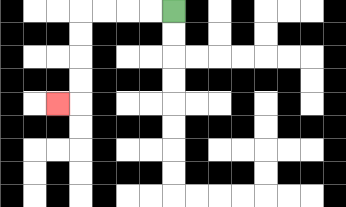{'start': '[7, 0]', 'end': '[2, 4]', 'path_directions': 'L,L,L,L,D,D,D,D,L', 'path_coordinates': '[[7, 0], [6, 0], [5, 0], [4, 0], [3, 0], [3, 1], [3, 2], [3, 3], [3, 4], [2, 4]]'}